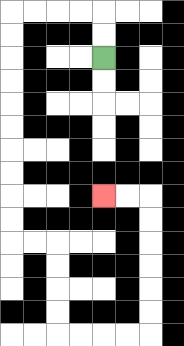{'start': '[4, 2]', 'end': '[4, 8]', 'path_directions': 'U,U,L,L,L,L,D,D,D,D,D,D,D,D,D,D,R,R,D,D,D,D,R,R,R,R,U,U,U,U,U,U,L,L', 'path_coordinates': '[[4, 2], [4, 1], [4, 0], [3, 0], [2, 0], [1, 0], [0, 0], [0, 1], [0, 2], [0, 3], [0, 4], [0, 5], [0, 6], [0, 7], [0, 8], [0, 9], [0, 10], [1, 10], [2, 10], [2, 11], [2, 12], [2, 13], [2, 14], [3, 14], [4, 14], [5, 14], [6, 14], [6, 13], [6, 12], [6, 11], [6, 10], [6, 9], [6, 8], [5, 8], [4, 8]]'}